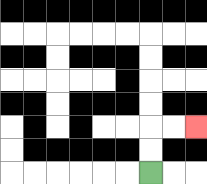{'start': '[6, 7]', 'end': '[8, 5]', 'path_directions': 'U,U,R,R', 'path_coordinates': '[[6, 7], [6, 6], [6, 5], [7, 5], [8, 5]]'}